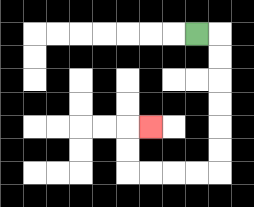{'start': '[8, 1]', 'end': '[6, 5]', 'path_directions': 'R,D,D,D,D,D,D,L,L,L,L,U,U,R', 'path_coordinates': '[[8, 1], [9, 1], [9, 2], [9, 3], [9, 4], [9, 5], [9, 6], [9, 7], [8, 7], [7, 7], [6, 7], [5, 7], [5, 6], [5, 5], [6, 5]]'}